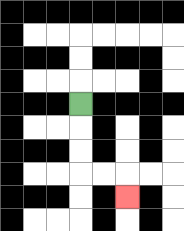{'start': '[3, 4]', 'end': '[5, 8]', 'path_directions': 'D,D,D,R,R,D', 'path_coordinates': '[[3, 4], [3, 5], [3, 6], [3, 7], [4, 7], [5, 7], [5, 8]]'}